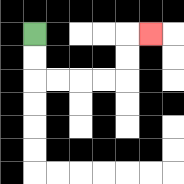{'start': '[1, 1]', 'end': '[6, 1]', 'path_directions': 'D,D,R,R,R,R,U,U,R', 'path_coordinates': '[[1, 1], [1, 2], [1, 3], [2, 3], [3, 3], [4, 3], [5, 3], [5, 2], [5, 1], [6, 1]]'}